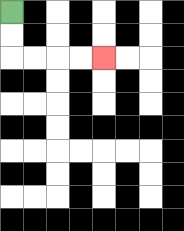{'start': '[0, 0]', 'end': '[4, 2]', 'path_directions': 'D,D,R,R,R,R', 'path_coordinates': '[[0, 0], [0, 1], [0, 2], [1, 2], [2, 2], [3, 2], [4, 2]]'}